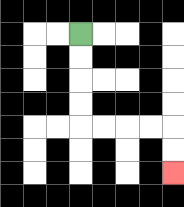{'start': '[3, 1]', 'end': '[7, 7]', 'path_directions': 'D,D,D,D,R,R,R,R,D,D', 'path_coordinates': '[[3, 1], [3, 2], [3, 3], [3, 4], [3, 5], [4, 5], [5, 5], [6, 5], [7, 5], [7, 6], [7, 7]]'}